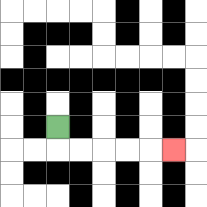{'start': '[2, 5]', 'end': '[7, 6]', 'path_directions': 'D,R,R,R,R,R', 'path_coordinates': '[[2, 5], [2, 6], [3, 6], [4, 6], [5, 6], [6, 6], [7, 6]]'}